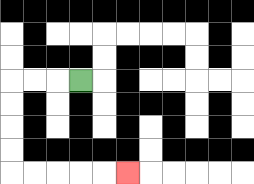{'start': '[3, 3]', 'end': '[5, 7]', 'path_directions': 'L,L,L,D,D,D,D,R,R,R,R,R', 'path_coordinates': '[[3, 3], [2, 3], [1, 3], [0, 3], [0, 4], [0, 5], [0, 6], [0, 7], [1, 7], [2, 7], [3, 7], [4, 7], [5, 7]]'}